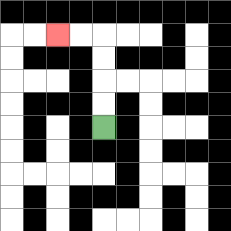{'start': '[4, 5]', 'end': '[2, 1]', 'path_directions': 'U,U,U,U,L,L', 'path_coordinates': '[[4, 5], [4, 4], [4, 3], [4, 2], [4, 1], [3, 1], [2, 1]]'}